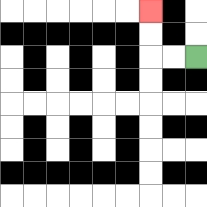{'start': '[8, 2]', 'end': '[6, 0]', 'path_directions': 'L,L,U,U', 'path_coordinates': '[[8, 2], [7, 2], [6, 2], [6, 1], [6, 0]]'}